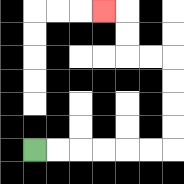{'start': '[1, 6]', 'end': '[4, 0]', 'path_directions': 'R,R,R,R,R,R,U,U,U,U,L,L,U,U,L', 'path_coordinates': '[[1, 6], [2, 6], [3, 6], [4, 6], [5, 6], [6, 6], [7, 6], [7, 5], [7, 4], [7, 3], [7, 2], [6, 2], [5, 2], [5, 1], [5, 0], [4, 0]]'}